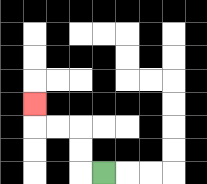{'start': '[4, 7]', 'end': '[1, 4]', 'path_directions': 'L,U,U,L,L,U', 'path_coordinates': '[[4, 7], [3, 7], [3, 6], [3, 5], [2, 5], [1, 5], [1, 4]]'}